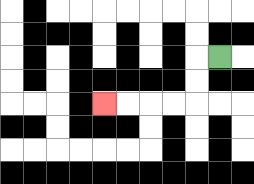{'start': '[9, 2]', 'end': '[4, 4]', 'path_directions': 'L,D,D,L,L,L,L', 'path_coordinates': '[[9, 2], [8, 2], [8, 3], [8, 4], [7, 4], [6, 4], [5, 4], [4, 4]]'}